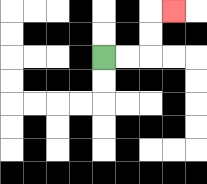{'start': '[4, 2]', 'end': '[7, 0]', 'path_directions': 'R,R,U,U,R', 'path_coordinates': '[[4, 2], [5, 2], [6, 2], [6, 1], [6, 0], [7, 0]]'}